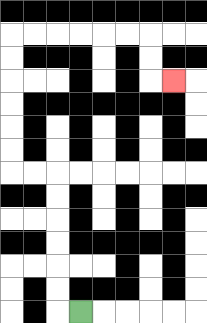{'start': '[3, 13]', 'end': '[7, 3]', 'path_directions': 'L,U,U,U,U,U,U,L,L,U,U,U,U,U,U,R,R,R,R,R,R,D,D,R', 'path_coordinates': '[[3, 13], [2, 13], [2, 12], [2, 11], [2, 10], [2, 9], [2, 8], [2, 7], [1, 7], [0, 7], [0, 6], [0, 5], [0, 4], [0, 3], [0, 2], [0, 1], [1, 1], [2, 1], [3, 1], [4, 1], [5, 1], [6, 1], [6, 2], [6, 3], [7, 3]]'}